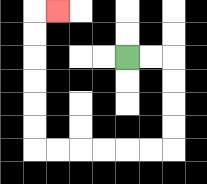{'start': '[5, 2]', 'end': '[2, 0]', 'path_directions': 'R,R,D,D,D,D,L,L,L,L,L,L,U,U,U,U,U,U,R', 'path_coordinates': '[[5, 2], [6, 2], [7, 2], [7, 3], [7, 4], [7, 5], [7, 6], [6, 6], [5, 6], [4, 6], [3, 6], [2, 6], [1, 6], [1, 5], [1, 4], [1, 3], [1, 2], [1, 1], [1, 0], [2, 0]]'}